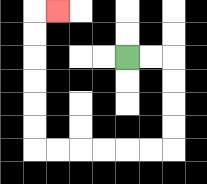{'start': '[5, 2]', 'end': '[2, 0]', 'path_directions': 'R,R,D,D,D,D,L,L,L,L,L,L,U,U,U,U,U,U,R', 'path_coordinates': '[[5, 2], [6, 2], [7, 2], [7, 3], [7, 4], [7, 5], [7, 6], [6, 6], [5, 6], [4, 6], [3, 6], [2, 6], [1, 6], [1, 5], [1, 4], [1, 3], [1, 2], [1, 1], [1, 0], [2, 0]]'}